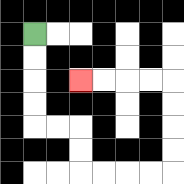{'start': '[1, 1]', 'end': '[3, 3]', 'path_directions': 'D,D,D,D,R,R,D,D,R,R,R,R,U,U,U,U,L,L,L,L', 'path_coordinates': '[[1, 1], [1, 2], [1, 3], [1, 4], [1, 5], [2, 5], [3, 5], [3, 6], [3, 7], [4, 7], [5, 7], [6, 7], [7, 7], [7, 6], [7, 5], [7, 4], [7, 3], [6, 3], [5, 3], [4, 3], [3, 3]]'}